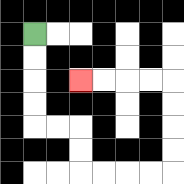{'start': '[1, 1]', 'end': '[3, 3]', 'path_directions': 'D,D,D,D,R,R,D,D,R,R,R,R,U,U,U,U,L,L,L,L', 'path_coordinates': '[[1, 1], [1, 2], [1, 3], [1, 4], [1, 5], [2, 5], [3, 5], [3, 6], [3, 7], [4, 7], [5, 7], [6, 7], [7, 7], [7, 6], [7, 5], [7, 4], [7, 3], [6, 3], [5, 3], [4, 3], [3, 3]]'}